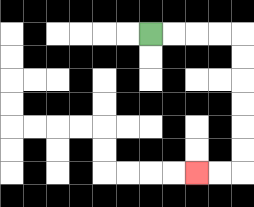{'start': '[6, 1]', 'end': '[8, 7]', 'path_directions': 'R,R,R,R,D,D,D,D,D,D,L,L', 'path_coordinates': '[[6, 1], [7, 1], [8, 1], [9, 1], [10, 1], [10, 2], [10, 3], [10, 4], [10, 5], [10, 6], [10, 7], [9, 7], [8, 7]]'}